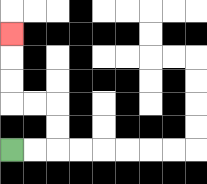{'start': '[0, 6]', 'end': '[0, 1]', 'path_directions': 'R,R,U,U,L,L,U,U,U', 'path_coordinates': '[[0, 6], [1, 6], [2, 6], [2, 5], [2, 4], [1, 4], [0, 4], [0, 3], [0, 2], [0, 1]]'}